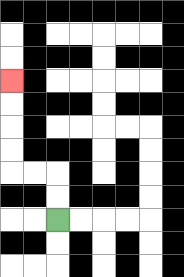{'start': '[2, 9]', 'end': '[0, 3]', 'path_directions': 'U,U,L,L,U,U,U,U', 'path_coordinates': '[[2, 9], [2, 8], [2, 7], [1, 7], [0, 7], [0, 6], [0, 5], [0, 4], [0, 3]]'}